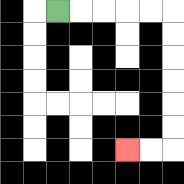{'start': '[2, 0]', 'end': '[5, 6]', 'path_directions': 'R,R,R,R,R,D,D,D,D,D,D,L,L', 'path_coordinates': '[[2, 0], [3, 0], [4, 0], [5, 0], [6, 0], [7, 0], [7, 1], [7, 2], [7, 3], [7, 4], [7, 5], [7, 6], [6, 6], [5, 6]]'}